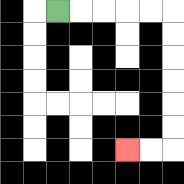{'start': '[2, 0]', 'end': '[5, 6]', 'path_directions': 'R,R,R,R,R,D,D,D,D,D,D,L,L', 'path_coordinates': '[[2, 0], [3, 0], [4, 0], [5, 0], [6, 0], [7, 0], [7, 1], [7, 2], [7, 3], [7, 4], [7, 5], [7, 6], [6, 6], [5, 6]]'}